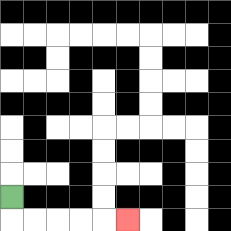{'start': '[0, 8]', 'end': '[5, 9]', 'path_directions': 'D,R,R,R,R,R', 'path_coordinates': '[[0, 8], [0, 9], [1, 9], [2, 9], [3, 9], [4, 9], [5, 9]]'}